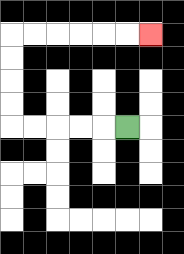{'start': '[5, 5]', 'end': '[6, 1]', 'path_directions': 'L,L,L,L,L,U,U,U,U,R,R,R,R,R,R', 'path_coordinates': '[[5, 5], [4, 5], [3, 5], [2, 5], [1, 5], [0, 5], [0, 4], [0, 3], [0, 2], [0, 1], [1, 1], [2, 1], [3, 1], [4, 1], [5, 1], [6, 1]]'}